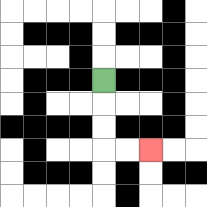{'start': '[4, 3]', 'end': '[6, 6]', 'path_directions': 'D,D,D,R,R', 'path_coordinates': '[[4, 3], [4, 4], [4, 5], [4, 6], [5, 6], [6, 6]]'}